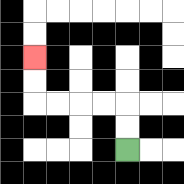{'start': '[5, 6]', 'end': '[1, 2]', 'path_directions': 'U,U,L,L,L,L,U,U', 'path_coordinates': '[[5, 6], [5, 5], [5, 4], [4, 4], [3, 4], [2, 4], [1, 4], [1, 3], [1, 2]]'}